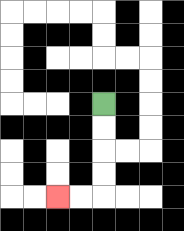{'start': '[4, 4]', 'end': '[2, 8]', 'path_directions': 'D,D,D,D,L,L', 'path_coordinates': '[[4, 4], [4, 5], [4, 6], [4, 7], [4, 8], [3, 8], [2, 8]]'}